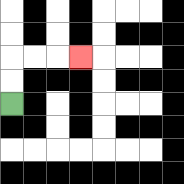{'start': '[0, 4]', 'end': '[3, 2]', 'path_directions': 'U,U,R,R,R', 'path_coordinates': '[[0, 4], [0, 3], [0, 2], [1, 2], [2, 2], [3, 2]]'}